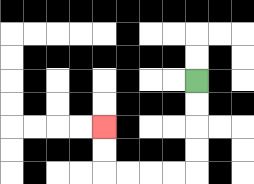{'start': '[8, 3]', 'end': '[4, 5]', 'path_directions': 'D,D,D,D,L,L,L,L,U,U', 'path_coordinates': '[[8, 3], [8, 4], [8, 5], [8, 6], [8, 7], [7, 7], [6, 7], [5, 7], [4, 7], [4, 6], [4, 5]]'}